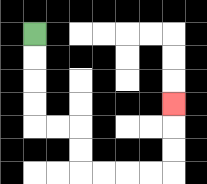{'start': '[1, 1]', 'end': '[7, 4]', 'path_directions': 'D,D,D,D,R,R,D,D,R,R,R,R,U,U,U', 'path_coordinates': '[[1, 1], [1, 2], [1, 3], [1, 4], [1, 5], [2, 5], [3, 5], [3, 6], [3, 7], [4, 7], [5, 7], [6, 7], [7, 7], [7, 6], [7, 5], [7, 4]]'}